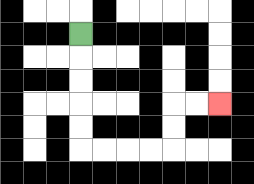{'start': '[3, 1]', 'end': '[9, 4]', 'path_directions': 'D,D,D,D,D,R,R,R,R,U,U,R,R', 'path_coordinates': '[[3, 1], [3, 2], [3, 3], [3, 4], [3, 5], [3, 6], [4, 6], [5, 6], [6, 6], [7, 6], [7, 5], [7, 4], [8, 4], [9, 4]]'}